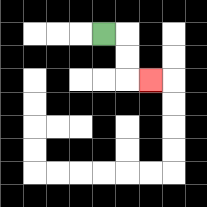{'start': '[4, 1]', 'end': '[6, 3]', 'path_directions': 'R,D,D,R', 'path_coordinates': '[[4, 1], [5, 1], [5, 2], [5, 3], [6, 3]]'}